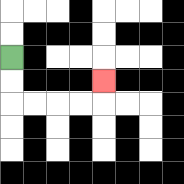{'start': '[0, 2]', 'end': '[4, 3]', 'path_directions': 'D,D,R,R,R,R,U', 'path_coordinates': '[[0, 2], [0, 3], [0, 4], [1, 4], [2, 4], [3, 4], [4, 4], [4, 3]]'}